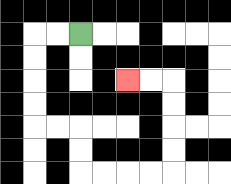{'start': '[3, 1]', 'end': '[5, 3]', 'path_directions': 'L,L,D,D,D,D,R,R,D,D,R,R,R,R,U,U,U,U,L,L', 'path_coordinates': '[[3, 1], [2, 1], [1, 1], [1, 2], [1, 3], [1, 4], [1, 5], [2, 5], [3, 5], [3, 6], [3, 7], [4, 7], [5, 7], [6, 7], [7, 7], [7, 6], [7, 5], [7, 4], [7, 3], [6, 3], [5, 3]]'}